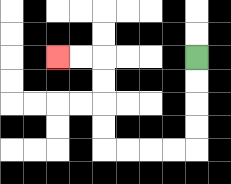{'start': '[8, 2]', 'end': '[2, 2]', 'path_directions': 'D,D,D,D,L,L,L,L,U,U,U,U,L,L', 'path_coordinates': '[[8, 2], [8, 3], [8, 4], [8, 5], [8, 6], [7, 6], [6, 6], [5, 6], [4, 6], [4, 5], [4, 4], [4, 3], [4, 2], [3, 2], [2, 2]]'}